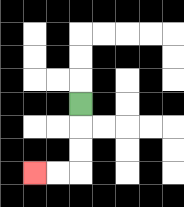{'start': '[3, 4]', 'end': '[1, 7]', 'path_directions': 'D,D,D,L,L', 'path_coordinates': '[[3, 4], [3, 5], [3, 6], [3, 7], [2, 7], [1, 7]]'}